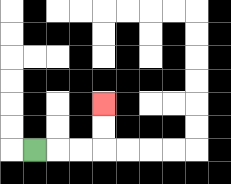{'start': '[1, 6]', 'end': '[4, 4]', 'path_directions': 'R,R,R,U,U', 'path_coordinates': '[[1, 6], [2, 6], [3, 6], [4, 6], [4, 5], [4, 4]]'}